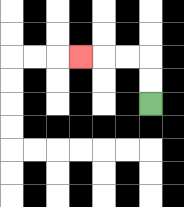{'start': '[6, 4]', 'end': '[3, 2]', 'path_directions': 'U,U,L,L,L', 'path_coordinates': '[[6, 4], [6, 3], [6, 2], [5, 2], [4, 2], [3, 2]]'}